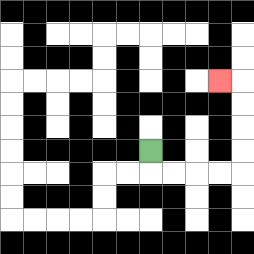{'start': '[6, 6]', 'end': '[9, 3]', 'path_directions': 'D,R,R,R,R,U,U,U,U,L', 'path_coordinates': '[[6, 6], [6, 7], [7, 7], [8, 7], [9, 7], [10, 7], [10, 6], [10, 5], [10, 4], [10, 3], [9, 3]]'}